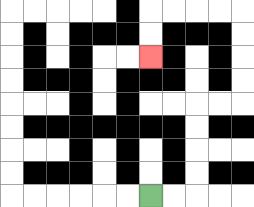{'start': '[6, 8]', 'end': '[6, 2]', 'path_directions': 'R,R,U,U,U,U,R,R,U,U,U,U,L,L,L,L,D,D', 'path_coordinates': '[[6, 8], [7, 8], [8, 8], [8, 7], [8, 6], [8, 5], [8, 4], [9, 4], [10, 4], [10, 3], [10, 2], [10, 1], [10, 0], [9, 0], [8, 0], [7, 0], [6, 0], [6, 1], [6, 2]]'}